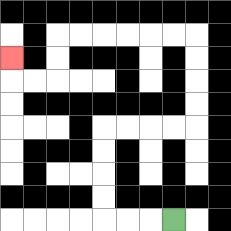{'start': '[7, 9]', 'end': '[0, 2]', 'path_directions': 'L,L,L,U,U,U,U,R,R,R,R,U,U,U,U,L,L,L,L,L,L,D,D,L,L,U', 'path_coordinates': '[[7, 9], [6, 9], [5, 9], [4, 9], [4, 8], [4, 7], [4, 6], [4, 5], [5, 5], [6, 5], [7, 5], [8, 5], [8, 4], [8, 3], [8, 2], [8, 1], [7, 1], [6, 1], [5, 1], [4, 1], [3, 1], [2, 1], [2, 2], [2, 3], [1, 3], [0, 3], [0, 2]]'}